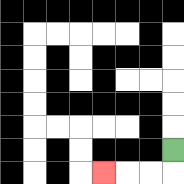{'start': '[7, 6]', 'end': '[4, 7]', 'path_directions': 'D,L,L,L', 'path_coordinates': '[[7, 6], [7, 7], [6, 7], [5, 7], [4, 7]]'}